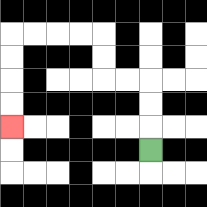{'start': '[6, 6]', 'end': '[0, 5]', 'path_directions': 'U,U,U,L,L,U,U,L,L,L,L,D,D,D,D', 'path_coordinates': '[[6, 6], [6, 5], [6, 4], [6, 3], [5, 3], [4, 3], [4, 2], [4, 1], [3, 1], [2, 1], [1, 1], [0, 1], [0, 2], [0, 3], [0, 4], [0, 5]]'}